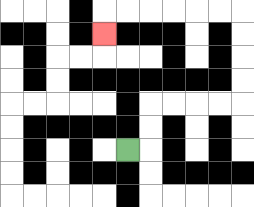{'start': '[5, 6]', 'end': '[4, 1]', 'path_directions': 'R,U,U,R,R,R,R,U,U,U,U,L,L,L,L,L,L,D', 'path_coordinates': '[[5, 6], [6, 6], [6, 5], [6, 4], [7, 4], [8, 4], [9, 4], [10, 4], [10, 3], [10, 2], [10, 1], [10, 0], [9, 0], [8, 0], [7, 0], [6, 0], [5, 0], [4, 0], [4, 1]]'}